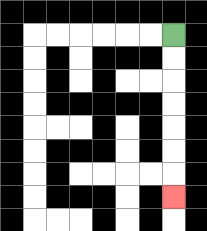{'start': '[7, 1]', 'end': '[7, 8]', 'path_directions': 'D,D,D,D,D,D,D', 'path_coordinates': '[[7, 1], [7, 2], [7, 3], [7, 4], [7, 5], [7, 6], [7, 7], [7, 8]]'}